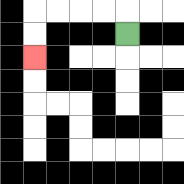{'start': '[5, 1]', 'end': '[1, 2]', 'path_directions': 'U,L,L,L,L,D,D', 'path_coordinates': '[[5, 1], [5, 0], [4, 0], [3, 0], [2, 0], [1, 0], [1, 1], [1, 2]]'}